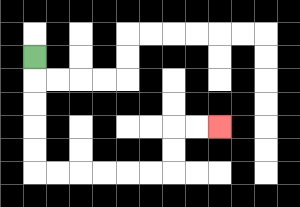{'start': '[1, 2]', 'end': '[9, 5]', 'path_directions': 'D,D,D,D,D,R,R,R,R,R,R,U,U,R,R', 'path_coordinates': '[[1, 2], [1, 3], [1, 4], [1, 5], [1, 6], [1, 7], [2, 7], [3, 7], [4, 7], [5, 7], [6, 7], [7, 7], [7, 6], [7, 5], [8, 5], [9, 5]]'}